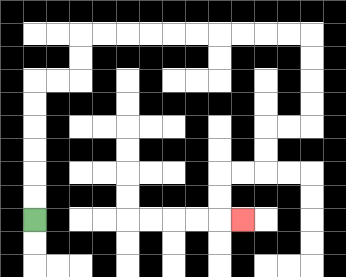{'start': '[1, 9]', 'end': '[10, 9]', 'path_directions': 'U,U,U,U,U,U,R,R,U,U,R,R,R,R,R,R,R,R,R,R,D,D,D,D,L,L,D,D,L,L,D,D,R', 'path_coordinates': '[[1, 9], [1, 8], [1, 7], [1, 6], [1, 5], [1, 4], [1, 3], [2, 3], [3, 3], [3, 2], [3, 1], [4, 1], [5, 1], [6, 1], [7, 1], [8, 1], [9, 1], [10, 1], [11, 1], [12, 1], [13, 1], [13, 2], [13, 3], [13, 4], [13, 5], [12, 5], [11, 5], [11, 6], [11, 7], [10, 7], [9, 7], [9, 8], [9, 9], [10, 9]]'}